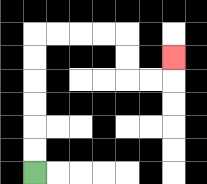{'start': '[1, 7]', 'end': '[7, 2]', 'path_directions': 'U,U,U,U,U,U,R,R,R,R,D,D,R,R,U', 'path_coordinates': '[[1, 7], [1, 6], [1, 5], [1, 4], [1, 3], [1, 2], [1, 1], [2, 1], [3, 1], [4, 1], [5, 1], [5, 2], [5, 3], [6, 3], [7, 3], [7, 2]]'}